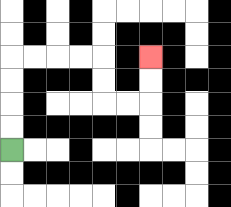{'start': '[0, 6]', 'end': '[6, 2]', 'path_directions': 'U,U,U,U,R,R,R,R,D,D,R,R,U,U', 'path_coordinates': '[[0, 6], [0, 5], [0, 4], [0, 3], [0, 2], [1, 2], [2, 2], [3, 2], [4, 2], [4, 3], [4, 4], [5, 4], [6, 4], [6, 3], [6, 2]]'}